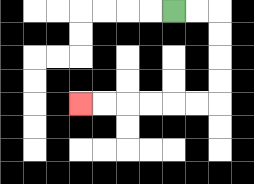{'start': '[7, 0]', 'end': '[3, 4]', 'path_directions': 'R,R,D,D,D,D,L,L,L,L,L,L', 'path_coordinates': '[[7, 0], [8, 0], [9, 0], [9, 1], [9, 2], [9, 3], [9, 4], [8, 4], [7, 4], [6, 4], [5, 4], [4, 4], [3, 4]]'}